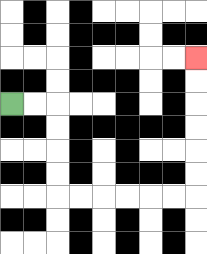{'start': '[0, 4]', 'end': '[8, 2]', 'path_directions': 'R,R,D,D,D,D,R,R,R,R,R,R,U,U,U,U,U,U', 'path_coordinates': '[[0, 4], [1, 4], [2, 4], [2, 5], [2, 6], [2, 7], [2, 8], [3, 8], [4, 8], [5, 8], [6, 8], [7, 8], [8, 8], [8, 7], [8, 6], [8, 5], [8, 4], [8, 3], [8, 2]]'}